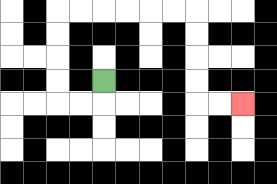{'start': '[4, 3]', 'end': '[10, 4]', 'path_directions': 'D,L,L,U,U,U,U,R,R,R,R,R,R,D,D,D,D,R,R', 'path_coordinates': '[[4, 3], [4, 4], [3, 4], [2, 4], [2, 3], [2, 2], [2, 1], [2, 0], [3, 0], [4, 0], [5, 0], [6, 0], [7, 0], [8, 0], [8, 1], [8, 2], [8, 3], [8, 4], [9, 4], [10, 4]]'}